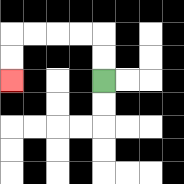{'start': '[4, 3]', 'end': '[0, 3]', 'path_directions': 'U,U,L,L,L,L,D,D', 'path_coordinates': '[[4, 3], [4, 2], [4, 1], [3, 1], [2, 1], [1, 1], [0, 1], [0, 2], [0, 3]]'}